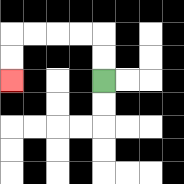{'start': '[4, 3]', 'end': '[0, 3]', 'path_directions': 'U,U,L,L,L,L,D,D', 'path_coordinates': '[[4, 3], [4, 2], [4, 1], [3, 1], [2, 1], [1, 1], [0, 1], [0, 2], [0, 3]]'}